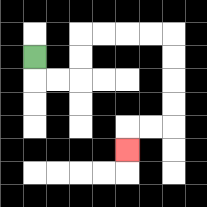{'start': '[1, 2]', 'end': '[5, 6]', 'path_directions': 'D,R,R,U,U,R,R,R,R,D,D,D,D,L,L,D', 'path_coordinates': '[[1, 2], [1, 3], [2, 3], [3, 3], [3, 2], [3, 1], [4, 1], [5, 1], [6, 1], [7, 1], [7, 2], [7, 3], [7, 4], [7, 5], [6, 5], [5, 5], [5, 6]]'}